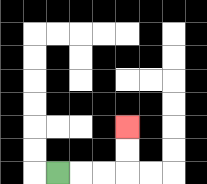{'start': '[2, 7]', 'end': '[5, 5]', 'path_directions': 'R,R,R,U,U', 'path_coordinates': '[[2, 7], [3, 7], [4, 7], [5, 7], [5, 6], [5, 5]]'}